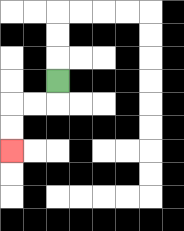{'start': '[2, 3]', 'end': '[0, 6]', 'path_directions': 'D,L,L,D,D', 'path_coordinates': '[[2, 3], [2, 4], [1, 4], [0, 4], [0, 5], [0, 6]]'}